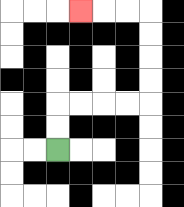{'start': '[2, 6]', 'end': '[3, 0]', 'path_directions': 'U,U,R,R,R,R,U,U,U,U,L,L,L', 'path_coordinates': '[[2, 6], [2, 5], [2, 4], [3, 4], [4, 4], [5, 4], [6, 4], [6, 3], [6, 2], [6, 1], [6, 0], [5, 0], [4, 0], [3, 0]]'}